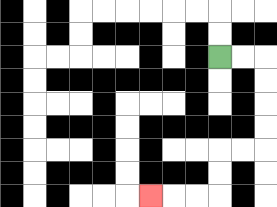{'start': '[9, 2]', 'end': '[6, 8]', 'path_directions': 'R,R,D,D,D,D,L,L,D,D,L,L,L', 'path_coordinates': '[[9, 2], [10, 2], [11, 2], [11, 3], [11, 4], [11, 5], [11, 6], [10, 6], [9, 6], [9, 7], [9, 8], [8, 8], [7, 8], [6, 8]]'}